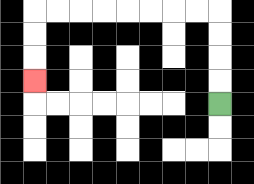{'start': '[9, 4]', 'end': '[1, 3]', 'path_directions': 'U,U,U,U,L,L,L,L,L,L,L,L,D,D,D', 'path_coordinates': '[[9, 4], [9, 3], [9, 2], [9, 1], [9, 0], [8, 0], [7, 0], [6, 0], [5, 0], [4, 0], [3, 0], [2, 0], [1, 0], [1, 1], [1, 2], [1, 3]]'}